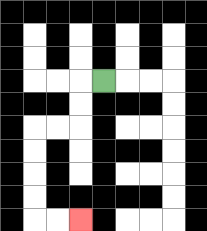{'start': '[4, 3]', 'end': '[3, 9]', 'path_directions': 'L,D,D,L,L,D,D,D,D,R,R', 'path_coordinates': '[[4, 3], [3, 3], [3, 4], [3, 5], [2, 5], [1, 5], [1, 6], [1, 7], [1, 8], [1, 9], [2, 9], [3, 9]]'}